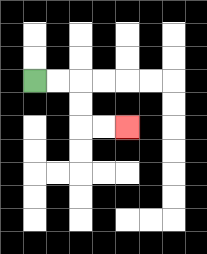{'start': '[1, 3]', 'end': '[5, 5]', 'path_directions': 'R,R,D,D,R,R', 'path_coordinates': '[[1, 3], [2, 3], [3, 3], [3, 4], [3, 5], [4, 5], [5, 5]]'}